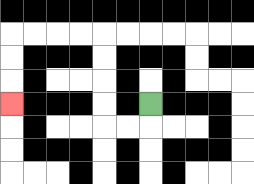{'start': '[6, 4]', 'end': '[0, 4]', 'path_directions': 'D,L,L,U,U,U,U,L,L,L,L,D,D,D', 'path_coordinates': '[[6, 4], [6, 5], [5, 5], [4, 5], [4, 4], [4, 3], [4, 2], [4, 1], [3, 1], [2, 1], [1, 1], [0, 1], [0, 2], [0, 3], [0, 4]]'}